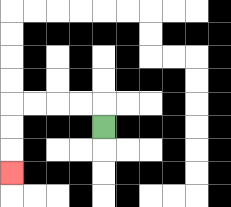{'start': '[4, 5]', 'end': '[0, 7]', 'path_directions': 'U,L,L,L,L,D,D,D', 'path_coordinates': '[[4, 5], [4, 4], [3, 4], [2, 4], [1, 4], [0, 4], [0, 5], [0, 6], [0, 7]]'}